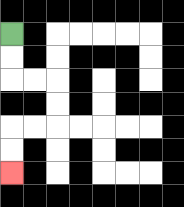{'start': '[0, 1]', 'end': '[0, 7]', 'path_directions': 'D,D,R,R,D,D,L,L,D,D', 'path_coordinates': '[[0, 1], [0, 2], [0, 3], [1, 3], [2, 3], [2, 4], [2, 5], [1, 5], [0, 5], [0, 6], [0, 7]]'}